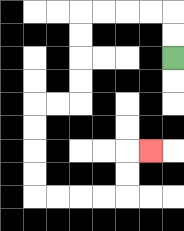{'start': '[7, 2]', 'end': '[6, 6]', 'path_directions': 'U,U,L,L,L,L,D,D,D,D,L,L,D,D,D,D,R,R,R,R,U,U,R', 'path_coordinates': '[[7, 2], [7, 1], [7, 0], [6, 0], [5, 0], [4, 0], [3, 0], [3, 1], [3, 2], [3, 3], [3, 4], [2, 4], [1, 4], [1, 5], [1, 6], [1, 7], [1, 8], [2, 8], [3, 8], [4, 8], [5, 8], [5, 7], [5, 6], [6, 6]]'}